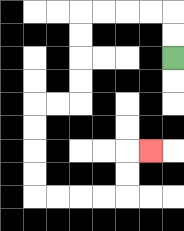{'start': '[7, 2]', 'end': '[6, 6]', 'path_directions': 'U,U,L,L,L,L,D,D,D,D,L,L,D,D,D,D,R,R,R,R,U,U,R', 'path_coordinates': '[[7, 2], [7, 1], [7, 0], [6, 0], [5, 0], [4, 0], [3, 0], [3, 1], [3, 2], [3, 3], [3, 4], [2, 4], [1, 4], [1, 5], [1, 6], [1, 7], [1, 8], [2, 8], [3, 8], [4, 8], [5, 8], [5, 7], [5, 6], [6, 6]]'}